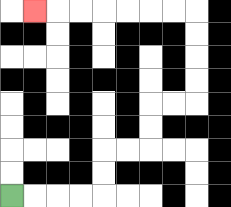{'start': '[0, 8]', 'end': '[1, 0]', 'path_directions': 'R,R,R,R,U,U,R,R,U,U,R,R,U,U,U,U,L,L,L,L,L,L,L', 'path_coordinates': '[[0, 8], [1, 8], [2, 8], [3, 8], [4, 8], [4, 7], [4, 6], [5, 6], [6, 6], [6, 5], [6, 4], [7, 4], [8, 4], [8, 3], [8, 2], [8, 1], [8, 0], [7, 0], [6, 0], [5, 0], [4, 0], [3, 0], [2, 0], [1, 0]]'}